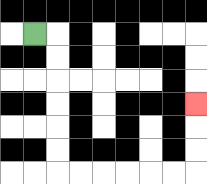{'start': '[1, 1]', 'end': '[8, 4]', 'path_directions': 'R,D,D,D,D,D,D,R,R,R,R,R,R,U,U,U', 'path_coordinates': '[[1, 1], [2, 1], [2, 2], [2, 3], [2, 4], [2, 5], [2, 6], [2, 7], [3, 7], [4, 7], [5, 7], [6, 7], [7, 7], [8, 7], [8, 6], [8, 5], [8, 4]]'}